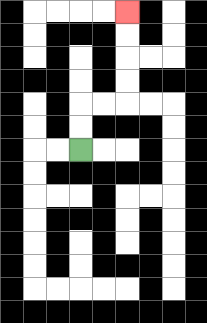{'start': '[3, 6]', 'end': '[5, 0]', 'path_directions': 'U,U,R,R,U,U,U,U', 'path_coordinates': '[[3, 6], [3, 5], [3, 4], [4, 4], [5, 4], [5, 3], [5, 2], [5, 1], [5, 0]]'}